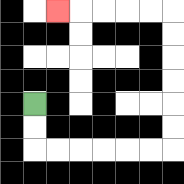{'start': '[1, 4]', 'end': '[2, 0]', 'path_directions': 'D,D,R,R,R,R,R,R,U,U,U,U,U,U,L,L,L,L,L', 'path_coordinates': '[[1, 4], [1, 5], [1, 6], [2, 6], [3, 6], [4, 6], [5, 6], [6, 6], [7, 6], [7, 5], [7, 4], [7, 3], [7, 2], [7, 1], [7, 0], [6, 0], [5, 0], [4, 0], [3, 0], [2, 0]]'}